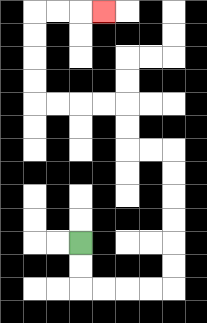{'start': '[3, 10]', 'end': '[4, 0]', 'path_directions': 'D,D,R,R,R,R,U,U,U,U,U,U,L,L,U,U,L,L,L,L,U,U,U,U,R,R,R', 'path_coordinates': '[[3, 10], [3, 11], [3, 12], [4, 12], [5, 12], [6, 12], [7, 12], [7, 11], [7, 10], [7, 9], [7, 8], [7, 7], [7, 6], [6, 6], [5, 6], [5, 5], [5, 4], [4, 4], [3, 4], [2, 4], [1, 4], [1, 3], [1, 2], [1, 1], [1, 0], [2, 0], [3, 0], [4, 0]]'}